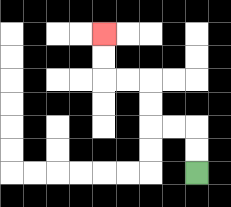{'start': '[8, 7]', 'end': '[4, 1]', 'path_directions': 'U,U,L,L,U,U,L,L,U,U', 'path_coordinates': '[[8, 7], [8, 6], [8, 5], [7, 5], [6, 5], [6, 4], [6, 3], [5, 3], [4, 3], [4, 2], [4, 1]]'}